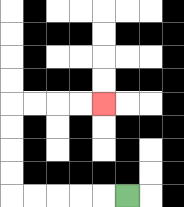{'start': '[5, 8]', 'end': '[4, 4]', 'path_directions': 'L,L,L,L,L,U,U,U,U,R,R,R,R', 'path_coordinates': '[[5, 8], [4, 8], [3, 8], [2, 8], [1, 8], [0, 8], [0, 7], [0, 6], [0, 5], [0, 4], [1, 4], [2, 4], [3, 4], [4, 4]]'}